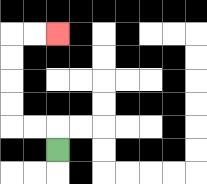{'start': '[2, 6]', 'end': '[2, 1]', 'path_directions': 'U,L,L,U,U,U,U,R,R', 'path_coordinates': '[[2, 6], [2, 5], [1, 5], [0, 5], [0, 4], [0, 3], [0, 2], [0, 1], [1, 1], [2, 1]]'}